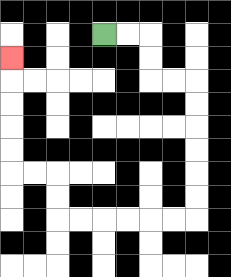{'start': '[4, 1]', 'end': '[0, 2]', 'path_directions': 'R,R,D,D,R,R,D,D,D,D,D,D,L,L,L,L,L,L,U,U,L,L,U,U,U,U,U', 'path_coordinates': '[[4, 1], [5, 1], [6, 1], [6, 2], [6, 3], [7, 3], [8, 3], [8, 4], [8, 5], [8, 6], [8, 7], [8, 8], [8, 9], [7, 9], [6, 9], [5, 9], [4, 9], [3, 9], [2, 9], [2, 8], [2, 7], [1, 7], [0, 7], [0, 6], [0, 5], [0, 4], [0, 3], [0, 2]]'}